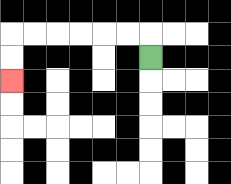{'start': '[6, 2]', 'end': '[0, 3]', 'path_directions': 'U,L,L,L,L,L,L,D,D', 'path_coordinates': '[[6, 2], [6, 1], [5, 1], [4, 1], [3, 1], [2, 1], [1, 1], [0, 1], [0, 2], [0, 3]]'}